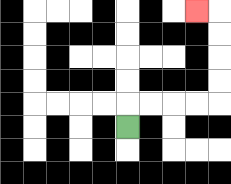{'start': '[5, 5]', 'end': '[8, 0]', 'path_directions': 'U,R,R,R,R,U,U,U,U,L', 'path_coordinates': '[[5, 5], [5, 4], [6, 4], [7, 4], [8, 4], [9, 4], [9, 3], [9, 2], [9, 1], [9, 0], [8, 0]]'}